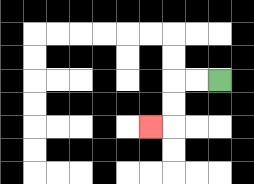{'start': '[9, 3]', 'end': '[6, 5]', 'path_directions': 'L,L,D,D,L', 'path_coordinates': '[[9, 3], [8, 3], [7, 3], [7, 4], [7, 5], [6, 5]]'}